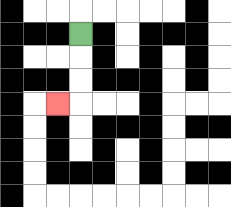{'start': '[3, 1]', 'end': '[2, 4]', 'path_directions': 'D,D,D,L', 'path_coordinates': '[[3, 1], [3, 2], [3, 3], [3, 4], [2, 4]]'}